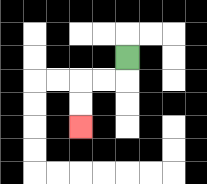{'start': '[5, 2]', 'end': '[3, 5]', 'path_directions': 'D,L,L,D,D', 'path_coordinates': '[[5, 2], [5, 3], [4, 3], [3, 3], [3, 4], [3, 5]]'}